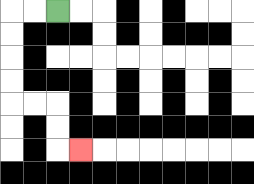{'start': '[2, 0]', 'end': '[3, 6]', 'path_directions': 'L,L,D,D,D,D,R,R,D,D,R', 'path_coordinates': '[[2, 0], [1, 0], [0, 0], [0, 1], [0, 2], [0, 3], [0, 4], [1, 4], [2, 4], [2, 5], [2, 6], [3, 6]]'}